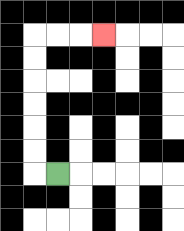{'start': '[2, 7]', 'end': '[4, 1]', 'path_directions': 'L,U,U,U,U,U,U,R,R,R', 'path_coordinates': '[[2, 7], [1, 7], [1, 6], [1, 5], [1, 4], [1, 3], [1, 2], [1, 1], [2, 1], [3, 1], [4, 1]]'}